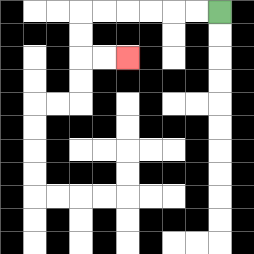{'start': '[9, 0]', 'end': '[5, 2]', 'path_directions': 'L,L,L,L,L,L,D,D,R,R', 'path_coordinates': '[[9, 0], [8, 0], [7, 0], [6, 0], [5, 0], [4, 0], [3, 0], [3, 1], [3, 2], [4, 2], [5, 2]]'}